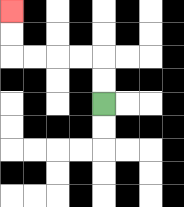{'start': '[4, 4]', 'end': '[0, 0]', 'path_directions': 'U,U,L,L,L,L,U,U', 'path_coordinates': '[[4, 4], [4, 3], [4, 2], [3, 2], [2, 2], [1, 2], [0, 2], [0, 1], [0, 0]]'}